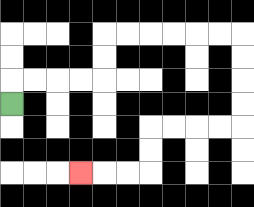{'start': '[0, 4]', 'end': '[3, 7]', 'path_directions': 'U,R,R,R,R,U,U,R,R,R,R,R,R,D,D,D,D,L,L,L,L,D,D,L,L,L', 'path_coordinates': '[[0, 4], [0, 3], [1, 3], [2, 3], [3, 3], [4, 3], [4, 2], [4, 1], [5, 1], [6, 1], [7, 1], [8, 1], [9, 1], [10, 1], [10, 2], [10, 3], [10, 4], [10, 5], [9, 5], [8, 5], [7, 5], [6, 5], [6, 6], [6, 7], [5, 7], [4, 7], [3, 7]]'}